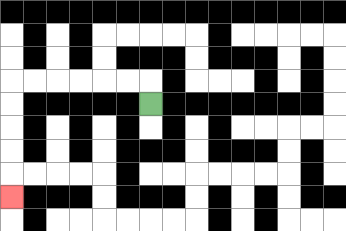{'start': '[6, 4]', 'end': '[0, 8]', 'path_directions': 'U,L,L,L,L,L,L,D,D,D,D,D', 'path_coordinates': '[[6, 4], [6, 3], [5, 3], [4, 3], [3, 3], [2, 3], [1, 3], [0, 3], [0, 4], [0, 5], [0, 6], [0, 7], [0, 8]]'}